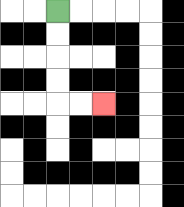{'start': '[2, 0]', 'end': '[4, 4]', 'path_directions': 'D,D,D,D,R,R', 'path_coordinates': '[[2, 0], [2, 1], [2, 2], [2, 3], [2, 4], [3, 4], [4, 4]]'}